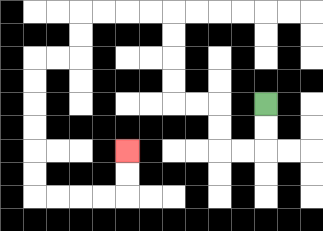{'start': '[11, 4]', 'end': '[5, 6]', 'path_directions': 'D,D,L,L,U,U,L,L,U,U,U,U,L,L,L,L,D,D,L,L,D,D,D,D,D,D,R,R,R,R,U,U', 'path_coordinates': '[[11, 4], [11, 5], [11, 6], [10, 6], [9, 6], [9, 5], [9, 4], [8, 4], [7, 4], [7, 3], [7, 2], [7, 1], [7, 0], [6, 0], [5, 0], [4, 0], [3, 0], [3, 1], [3, 2], [2, 2], [1, 2], [1, 3], [1, 4], [1, 5], [1, 6], [1, 7], [1, 8], [2, 8], [3, 8], [4, 8], [5, 8], [5, 7], [5, 6]]'}